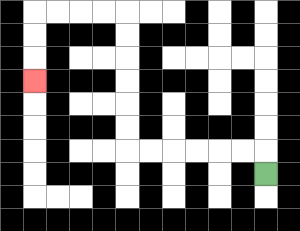{'start': '[11, 7]', 'end': '[1, 3]', 'path_directions': 'U,L,L,L,L,L,L,U,U,U,U,U,U,L,L,L,L,D,D,D', 'path_coordinates': '[[11, 7], [11, 6], [10, 6], [9, 6], [8, 6], [7, 6], [6, 6], [5, 6], [5, 5], [5, 4], [5, 3], [5, 2], [5, 1], [5, 0], [4, 0], [3, 0], [2, 0], [1, 0], [1, 1], [1, 2], [1, 3]]'}